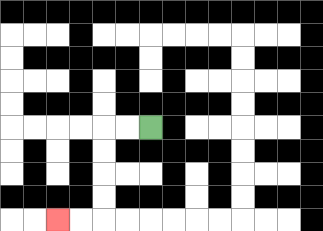{'start': '[6, 5]', 'end': '[2, 9]', 'path_directions': 'L,L,D,D,D,D,L,L', 'path_coordinates': '[[6, 5], [5, 5], [4, 5], [4, 6], [4, 7], [4, 8], [4, 9], [3, 9], [2, 9]]'}